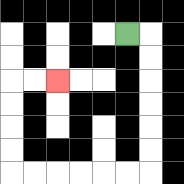{'start': '[5, 1]', 'end': '[2, 3]', 'path_directions': 'R,D,D,D,D,D,D,L,L,L,L,L,L,U,U,U,U,R,R', 'path_coordinates': '[[5, 1], [6, 1], [6, 2], [6, 3], [6, 4], [6, 5], [6, 6], [6, 7], [5, 7], [4, 7], [3, 7], [2, 7], [1, 7], [0, 7], [0, 6], [0, 5], [0, 4], [0, 3], [1, 3], [2, 3]]'}